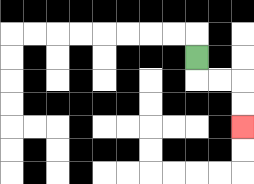{'start': '[8, 2]', 'end': '[10, 5]', 'path_directions': 'D,R,R,D,D', 'path_coordinates': '[[8, 2], [8, 3], [9, 3], [10, 3], [10, 4], [10, 5]]'}